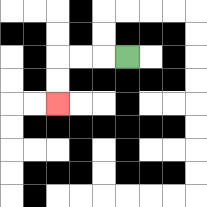{'start': '[5, 2]', 'end': '[2, 4]', 'path_directions': 'L,L,L,D,D', 'path_coordinates': '[[5, 2], [4, 2], [3, 2], [2, 2], [2, 3], [2, 4]]'}